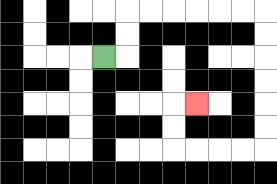{'start': '[4, 2]', 'end': '[8, 4]', 'path_directions': 'R,U,U,R,R,R,R,R,R,D,D,D,D,D,D,L,L,L,L,U,U,R', 'path_coordinates': '[[4, 2], [5, 2], [5, 1], [5, 0], [6, 0], [7, 0], [8, 0], [9, 0], [10, 0], [11, 0], [11, 1], [11, 2], [11, 3], [11, 4], [11, 5], [11, 6], [10, 6], [9, 6], [8, 6], [7, 6], [7, 5], [7, 4], [8, 4]]'}